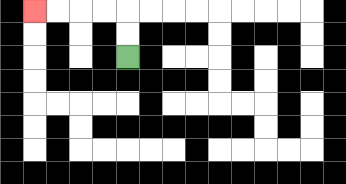{'start': '[5, 2]', 'end': '[1, 0]', 'path_directions': 'U,U,L,L,L,L', 'path_coordinates': '[[5, 2], [5, 1], [5, 0], [4, 0], [3, 0], [2, 0], [1, 0]]'}